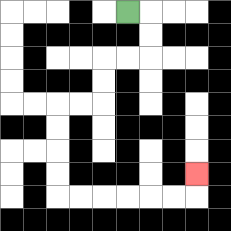{'start': '[5, 0]', 'end': '[8, 7]', 'path_directions': 'R,D,D,L,L,D,D,L,L,D,D,D,D,R,R,R,R,R,R,U', 'path_coordinates': '[[5, 0], [6, 0], [6, 1], [6, 2], [5, 2], [4, 2], [4, 3], [4, 4], [3, 4], [2, 4], [2, 5], [2, 6], [2, 7], [2, 8], [3, 8], [4, 8], [5, 8], [6, 8], [7, 8], [8, 8], [8, 7]]'}